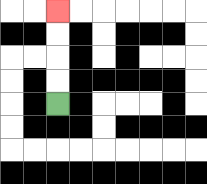{'start': '[2, 4]', 'end': '[2, 0]', 'path_directions': 'U,U,U,U', 'path_coordinates': '[[2, 4], [2, 3], [2, 2], [2, 1], [2, 0]]'}